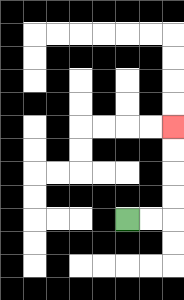{'start': '[5, 9]', 'end': '[7, 5]', 'path_directions': 'R,R,U,U,U,U', 'path_coordinates': '[[5, 9], [6, 9], [7, 9], [7, 8], [7, 7], [7, 6], [7, 5]]'}